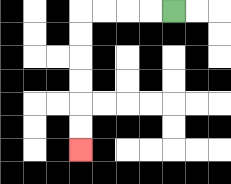{'start': '[7, 0]', 'end': '[3, 6]', 'path_directions': 'L,L,L,L,D,D,D,D,D,D', 'path_coordinates': '[[7, 0], [6, 0], [5, 0], [4, 0], [3, 0], [3, 1], [3, 2], [3, 3], [3, 4], [3, 5], [3, 6]]'}